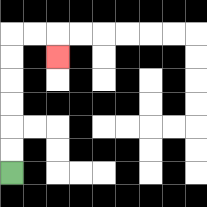{'start': '[0, 7]', 'end': '[2, 2]', 'path_directions': 'U,U,U,U,U,U,R,R,D', 'path_coordinates': '[[0, 7], [0, 6], [0, 5], [0, 4], [0, 3], [0, 2], [0, 1], [1, 1], [2, 1], [2, 2]]'}